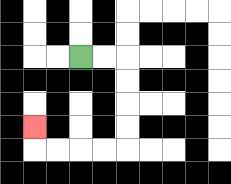{'start': '[3, 2]', 'end': '[1, 5]', 'path_directions': 'R,R,D,D,D,D,L,L,L,L,U', 'path_coordinates': '[[3, 2], [4, 2], [5, 2], [5, 3], [5, 4], [5, 5], [5, 6], [4, 6], [3, 6], [2, 6], [1, 6], [1, 5]]'}